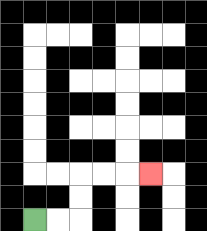{'start': '[1, 9]', 'end': '[6, 7]', 'path_directions': 'R,R,U,U,R,R,R', 'path_coordinates': '[[1, 9], [2, 9], [3, 9], [3, 8], [3, 7], [4, 7], [5, 7], [6, 7]]'}